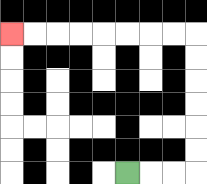{'start': '[5, 7]', 'end': '[0, 1]', 'path_directions': 'R,R,R,U,U,U,U,U,U,L,L,L,L,L,L,L,L', 'path_coordinates': '[[5, 7], [6, 7], [7, 7], [8, 7], [8, 6], [8, 5], [8, 4], [8, 3], [8, 2], [8, 1], [7, 1], [6, 1], [5, 1], [4, 1], [3, 1], [2, 1], [1, 1], [0, 1]]'}